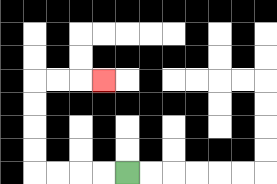{'start': '[5, 7]', 'end': '[4, 3]', 'path_directions': 'L,L,L,L,U,U,U,U,R,R,R', 'path_coordinates': '[[5, 7], [4, 7], [3, 7], [2, 7], [1, 7], [1, 6], [1, 5], [1, 4], [1, 3], [2, 3], [3, 3], [4, 3]]'}